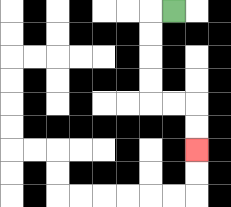{'start': '[7, 0]', 'end': '[8, 6]', 'path_directions': 'L,D,D,D,D,R,R,D,D', 'path_coordinates': '[[7, 0], [6, 0], [6, 1], [6, 2], [6, 3], [6, 4], [7, 4], [8, 4], [8, 5], [8, 6]]'}